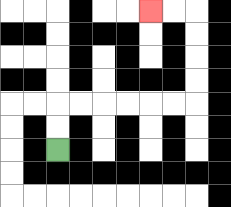{'start': '[2, 6]', 'end': '[6, 0]', 'path_directions': 'U,U,R,R,R,R,R,R,U,U,U,U,L,L', 'path_coordinates': '[[2, 6], [2, 5], [2, 4], [3, 4], [4, 4], [5, 4], [6, 4], [7, 4], [8, 4], [8, 3], [8, 2], [8, 1], [8, 0], [7, 0], [6, 0]]'}